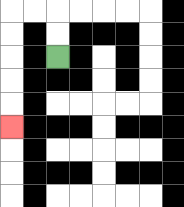{'start': '[2, 2]', 'end': '[0, 5]', 'path_directions': 'U,U,L,L,D,D,D,D,D', 'path_coordinates': '[[2, 2], [2, 1], [2, 0], [1, 0], [0, 0], [0, 1], [0, 2], [0, 3], [0, 4], [0, 5]]'}